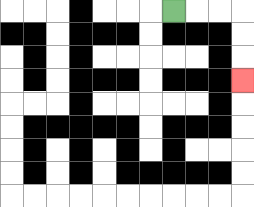{'start': '[7, 0]', 'end': '[10, 3]', 'path_directions': 'R,R,R,D,D,D', 'path_coordinates': '[[7, 0], [8, 0], [9, 0], [10, 0], [10, 1], [10, 2], [10, 3]]'}